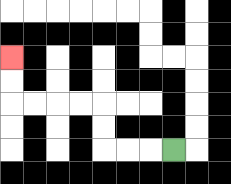{'start': '[7, 6]', 'end': '[0, 2]', 'path_directions': 'L,L,L,U,U,L,L,L,L,U,U', 'path_coordinates': '[[7, 6], [6, 6], [5, 6], [4, 6], [4, 5], [4, 4], [3, 4], [2, 4], [1, 4], [0, 4], [0, 3], [0, 2]]'}